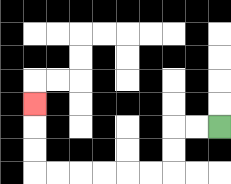{'start': '[9, 5]', 'end': '[1, 4]', 'path_directions': 'L,L,D,D,L,L,L,L,L,L,U,U,U', 'path_coordinates': '[[9, 5], [8, 5], [7, 5], [7, 6], [7, 7], [6, 7], [5, 7], [4, 7], [3, 7], [2, 7], [1, 7], [1, 6], [1, 5], [1, 4]]'}